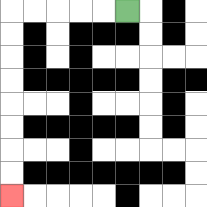{'start': '[5, 0]', 'end': '[0, 8]', 'path_directions': 'L,L,L,L,L,D,D,D,D,D,D,D,D', 'path_coordinates': '[[5, 0], [4, 0], [3, 0], [2, 0], [1, 0], [0, 0], [0, 1], [0, 2], [0, 3], [0, 4], [0, 5], [0, 6], [0, 7], [0, 8]]'}